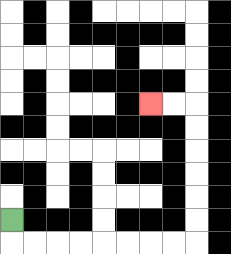{'start': '[0, 9]', 'end': '[6, 4]', 'path_directions': 'D,R,R,R,R,R,R,R,R,U,U,U,U,U,U,L,L', 'path_coordinates': '[[0, 9], [0, 10], [1, 10], [2, 10], [3, 10], [4, 10], [5, 10], [6, 10], [7, 10], [8, 10], [8, 9], [8, 8], [8, 7], [8, 6], [8, 5], [8, 4], [7, 4], [6, 4]]'}